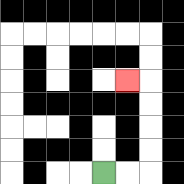{'start': '[4, 7]', 'end': '[5, 3]', 'path_directions': 'R,R,U,U,U,U,L', 'path_coordinates': '[[4, 7], [5, 7], [6, 7], [6, 6], [6, 5], [6, 4], [6, 3], [5, 3]]'}